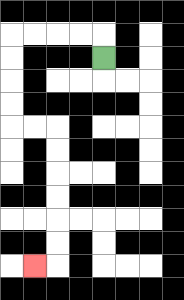{'start': '[4, 2]', 'end': '[1, 11]', 'path_directions': 'U,L,L,L,L,D,D,D,D,R,R,D,D,D,D,D,D,L', 'path_coordinates': '[[4, 2], [4, 1], [3, 1], [2, 1], [1, 1], [0, 1], [0, 2], [0, 3], [0, 4], [0, 5], [1, 5], [2, 5], [2, 6], [2, 7], [2, 8], [2, 9], [2, 10], [2, 11], [1, 11]]'}